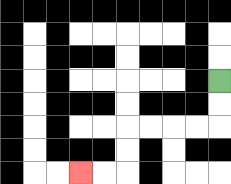{'start': '[9, 3]', 'end': '[3, 7]', 'path_directions': 'D,D,L,L,L,L,D,D,L,L', 'path_coordinates': '[[9, 3], [9, 4], [9, 5], [8, 5], [7, 5], [6, 5], [5, 5], [5, 6], [5, 7], [4, 7], [3, 7]]'}